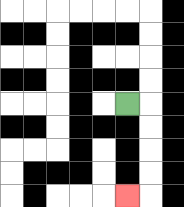{'start': '[5, 4]', 'end': '[5, 8]', 'path_directions': 'R,D,D,D,D,L', 'path_coordinates': '[[5, 4], [6, 4], [6, 5], [6, 6], [6, 7], [6, 8], [5, 8]]'}